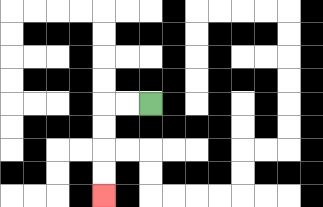{'start': '[6, 4]', 'end': '[4, 8]', 'path_directions': 'L,L,D,D,D,D', 'path_coordinates': '[[6, 4], [5, 4], [4, 4], [4, 5], [4, 6], [4, 7], [4, 8]]'}